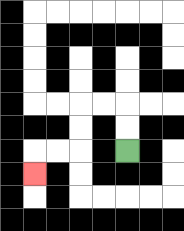{'start': '[5, 6]', 'end': '[1, 7]', 'path_directions': 'U,U,L,L,D,D,L,L,D', 'path_coordinates': '[[5, 6], [5, 5], [5, 4], [4, 4], [3, 4], [3, 5], [3, 6], [2, 6], [1, 6], [1, 7]]'}